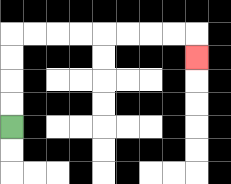{'start': '[0, 5]', 'end': '[8, 2]', 'path_directions': 'U,U,U,U,R,R,R,R,R,R,R,R,D', 'path_coordinates': '[[0, 5], [0, 4], [0, 3], [0, 2], [0, 1], [1, 1], [2, 1], [3, 1], [4, 1], [5, 1], [6, 1], [7, 1], [8, 1], [8, 2]]'}